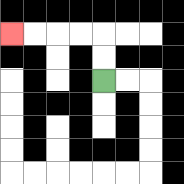{'start': '[4, 3]', 'end': '[0, 1]', 'path_directions': 'U,U,L,L,L,L', 'path_coordinates': '[[4, 3], [4, 2], [4, 1], [3, 1], [2, 1], [1, 1], [0, 1]]'}